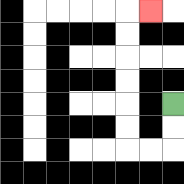{'start': '[7, 4]', 'end': '[6, 0]', 'path_directions': 'D,D,L,L,U,U,U,U,U,U,R', 'path_coordinates': '[[7, 4], [7, 5], [7, 6], [6, 6], [5, 6], [5, 5], [5, 4], [5, 3], [5, 2], [5, 1], [5, 0], [6, 0]]'}